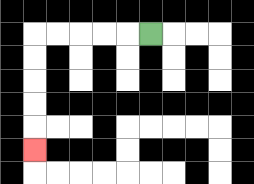{'start': '[6, 1]', 'end': '[1, 6]', 'path_directions': 'L,L,L,L,L,D,D,D,D,D', 'path_coordinates': '[[6, 1], [5, 1], [4, 1], [3, 1], [2, 1], [1, 1], [1, 2], [1, 3], [1, 4], [1, 5], [1, 6]]'}